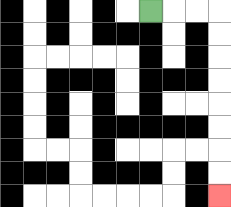{'start': '[6, 0]', 'end': '[9, 8]', 'path_directions': 'R,R,R,D,D,D,D,D,D,D,D', 'path_coordinates': '[[6, 0], [7, 0], [8, 0], [9, 0], [9, 1], [9, 2], [9, 3], [9, 4], [9, 5], [9, 6], [9, 7], [9, 8]]'}